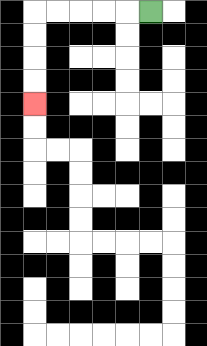{'start': '[6, 0]', 'end': '[1, 4]', 'path_directions': 'L,L,L,L,L,D,D,D,D', 'path_coordinates': '[[6, 0], [5, 0], [4, 0], [3, 0], [2, 0], [1, 0], [1, 1], [1, 2], [1, 3], [1, 4]]'}